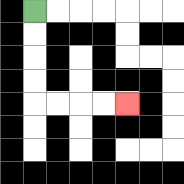{'start': '[1, 0]', 'end': '[5, 4]', 'path_directions': 'D,D,D,D,R,R,R,R', 'path_coordinates': '[[1, 0], [1, 1], [1, 2], [1, 3], [1, 4], [2, 4], [3, 4], [4, 4], [5, 4]]'}